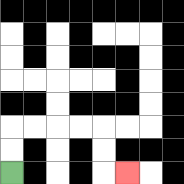{'start': '[0, 7]', 'end': '[5, 7]', 'path_directions': 'U,U,R,R,R,R,D,D,R', 'path_coordinates': '[[0, 7], [0, 6], [0, 5], [1, 5], [2, 5], [3, 5], [4, 5], [4, 6], [4, 7], [5, 7]]'}